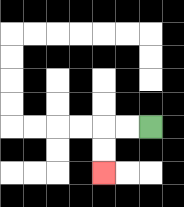{'start': '[6, 5]', 'end': '[4, 7]', 'path_directions': 'L,L,D,D', 'path_coordinates': '[[6, 5], [5, 5], [4, 5], [4, 6], [4, 7]]'}